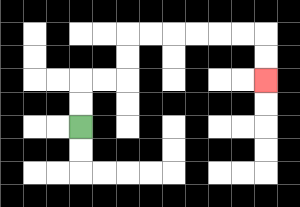{'start': '[3, 5]', 'end': '[11, 3]', 'path_directions': 'U,U,R,R,U,U,R,R,R,R,R,R,D,D', 'path_coordinates': '[[3, 5], [3, 4], [3, 3], [4, 3], [5, 3], [5, 2], [5, 1], [6, 1], [7, 1], [8, 1], [9, 1], [10, 1], [11, 1], [11, 2], [11, 3]]'}